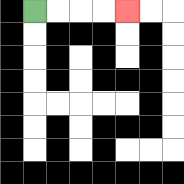{'start': '[1, 0]', 'end': '[5, 0]', 'path_directions': 'R,R,R,R', 'path_coordinates': '[[1, 0], [2, 0], [3, 0], [4, 0], [5, 0]]'}